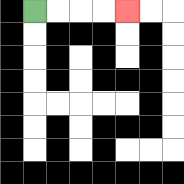{'start': '[1, 0]', 'end': '[5, 0]', 'path_directions': 'R,R,R,R', 'path_coordinates': '[[1, 0], [2, 0], [3, 0], [4, 0], [5, 0]]'}